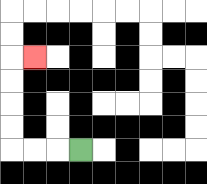{'start': '[3, 6]', 'end': '[1, 2]', 'path_directions': 'L,L,L,U,U,U,U,R', 'path_coordinates': '[[3, 6], [2, 6], [1, 6], [0, 6], [0, 5], [0, 4], [0, 3], [0, 2], [1, 2]]'}